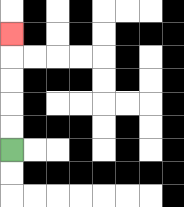{'start': '[0, 6]', 'end': '[0, 1]', 'path_directions': 'U,U,U,U,U', 'path_coordinates': '[[0, 6], [0, 5], [0, 4], [0, 3], [0, 2], [0, 1]]'}